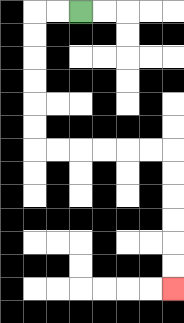{'start': '[3, 0]', 'end': '[7, 12]', 'path_directions': 'L,L,D,D,D,D,D,D,R,R,R,R,R,R,D,D,D,D,D,D', 'path_coordinates': '[[3, 0], [2, 0], [1, 0], [1, 1], [1, 2], [1, 3], [1, 4], [1, 5], [1, 6], [2, 6], [3, 6], [4, 6], [5, 6], [6, 6], [7, 6], [7, 7], [7, 8], [7, 9], [7, 10], [7, 11], [7, 12]]'}